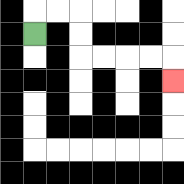{'start': '[1, 1]', 'end': '[7, 3]', 'path_directions': 'U,R,R,D,D,R,R,R,R,D', 'path_coordinates': '[[1, 1], [1, 0], [2, 0], [3, 0], [3, 1], [3, 2], [4, 2], [5, 2], [6, 2], [7, 2], [7, 3]]'}